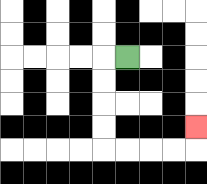{'start': '[5, 2]', 'end': '[8, 5]', 'path_directions': 'L,D,D,D,D,R,R,R,R,U', 'path_coordinates': '[[5, 2], [4, 2], [4, 3], [4, 4], [4, 5], [4, 6], [5, 6], [6, 6], [7, 6], [8, 6], [8, 5]]'}